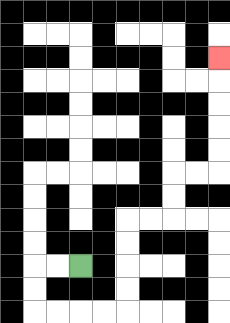{'start': '[3, 11]', 'end': '[9, 2]', 'path_directions': 'L,L,D,D,R,R,R,R,U,U,U,U,R,R,U,U,R,R,U,U,U,U,U', 'path_coordinates': '[[3, 11], [2, 11], [1, 11], [1, 12], [1, 13], [2, 13], [3, 13], [4, 13], [5, 13], [5, 12], [5, 11], [5, 10], [5, 9], [6, 9], [7, 9], [7, 8], [7, 7], [8, 7], [9, 7], [9, 6], [9, 5], [9, 4], [9, 3], [9, 2]]'}